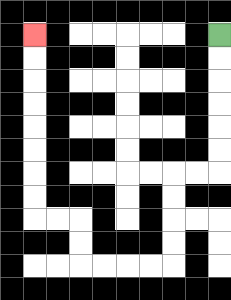{'start': '[9, 1]', 'end': '[1, 1]', 'path_directions': 'D,D,D,D,D,D,L,L,D,D,D,D,L,L,L,L,U,U,L,L,U,U,U,U,U,U,U,U', 'path_coordinates': '[[9, 1], [9, 2], [9, 3], [9, 4], [9, 5], [9, 6], [9, 7], [8, 7], [7, 7], [7, 8], [7, 9], [7, 10], [7, 11], [6, 11], [5, 11], [4, 11], [3, 11], [3, 10], [3, 9], [2, 9], [1, 9], [1, 8], [1, 7], [1, 6], [1, 5], [1, 4], [1, 3], [1, 2], [1, 1]]'}